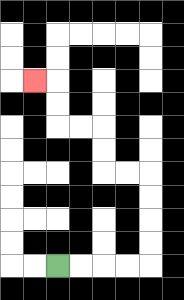{'start': '[2, 11]', 'end': '[1, 3]', 'path_directions': 'R,R,R,R,U,U,U,U,L,L,U,U,L,L,U,U,L', 'path_coordinates': '[[2, 11], [3, 11], [4, 11], [5, 11], [6, 11], [6, 10], [6, 9], [6, 8], [6, 7], [5, 7], [4, 7], [4, 6], [4, 5], [3, 5], [2, 5], [2, 4], [2, 3], [1, 3]]'}